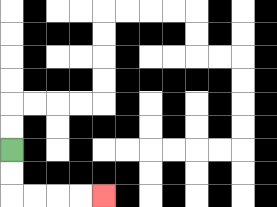{'start': '[0, 6]', 'end': '[4, 8]', 'path_directions': 'D,D,R,R,R,R', 'path_coordinates': '[[0, 6], [0, 7], [0, 8], [1, 8], [2, 8], [3, 8], [4, 8]]'}